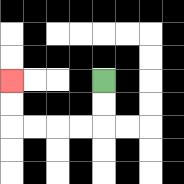{'start': '[4, 3]', 'end': '[0, 3]', 'path_directions': 'D,D,L,L,L,L,U,U', 'path_coordinates': '[[4, 3], [4, 4], [4, 5], [3, 5], [2, 5], [1, 5], [0, 5], [0, 4], [0, 3]]'}